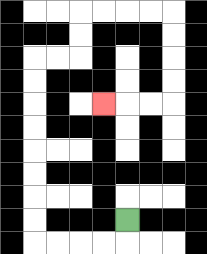{'start': '[5, 9]', 'end': '[4, 4]', 'path_directions': 'D,L,L,L,L,U,U,U,U,U,U,U,U,R,R,U,U,R,R,R,R,D,D,D,D,L,L,L', 'path_coordinates': '[[5, 9], [5, 10], [4, 10], [3, 10], [2, 10], [1, 10], [1, 9], [1, 8], [1, 7], [1, 6], [1, 5], [1, 4], [1, 3], [1, 2], [2, 2], [3, 2], [3, 1], [3, 0], [4, 0], [5, 0], [6, 0], [7, 0], [7, 1], [7, 2], [7, 3], [7, 4], [6, 4], [5, 4], [4, 4]]'}